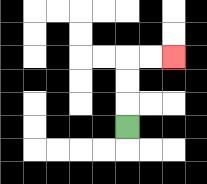{'start': '[5, 5]', 'end': '[7, 2]', 'path_directions': 'U,U,U,R,R', 'path_coordinates': '[[5, 5], [5, 4], [5, 3], [5, 2], [6, 2], [7, 2]]'}